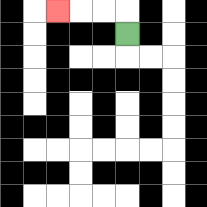{'start': '[5, 1]', 'end': '[2, 0]', 'path_directions': 'U,L,L,L', 'path_coordinates': '[[5, 1], [5, 0], [4, 0], [3, 0], [2, 0]]'}